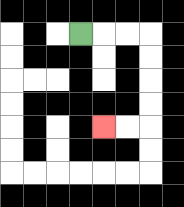{'start': '[3, 1]', 'end': '[4, 5]', 'path_directions': 'R,R,R,D,D,D,D,L,L', 'path_coordinates': '[[3, 1], [4, 1], [5, 1], [6, 1], [6, 2], [6, 3], [6, 4], [6, 5], [5, 5], [4, 5]]'}